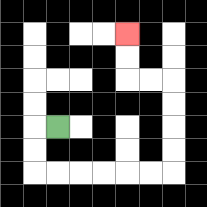{'start': '[2, 5]', 'end': '[5, 1]', 'path_directions': 'L,D,D,R,R,R,R,R,R,U,U,U,U,L,L,U,U', 'path_coordinates': '[[2, 5], [1, 5], [1, 6], [1, 7], [2, 7], [3, 7], [4, 7], [5, 7], [6, 7], [7, 7], [7, 6], [7, 5], [7, 4], [7, 3], [6, 3], [5, 3], [5, 2], [5, 1]]'}